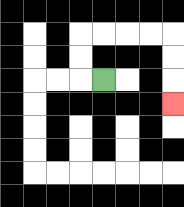{'start': '[4, 3]', 'end': '[7, 4]', 'path_directions': 'L,U,U,R,R,R,R,D,D,D', 'path_coordinates': '[[4, 3], [3, 3], [3, 2], [3, 1], [4, 1], [5, 1], [6, 1], [7, 1], [7, 2], [7, 3], [7, 4]]'}